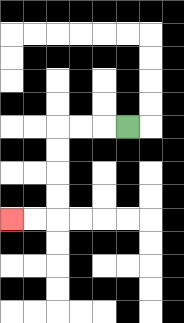{'start': '[5, 5]', 'end': '[0, 9]', 'path_directions': 'L,L,L,D,D,D,D,L,L', 'path_coordinates': '[[5, 5], [4, 5], [3, 5], [2, 5], [2, 6], [2, 7], [2, 8], [2, 9], [1, 9], [0, 9]]'}